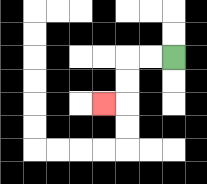{'start': '[7, 2]', 'end': '[4, 4]', 'path_directions': 'L,L,D,D,L', 'path_coordinates': '[[7, 2], [6, 2], [5, 2], [5, 3], [5, 4], [4, 4]]'}